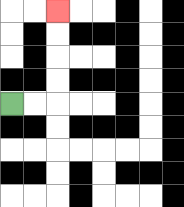{'start': '[0, 4]', 'end': '[2, 0]', 'path_directions': 'R,R,U,U,U,U', 'path_coordinates': '[[0, 4], [1, 4], [2, 4], [2, 3], [2, 2], [2, 1], [2, 0]]'}